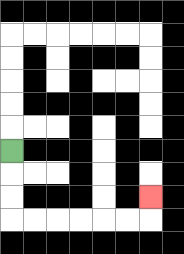{'start': '[0, 6]', 'end': '[6, 8]', 'path_directions': 'D,D,D,R,R,R,R,R,R,U', 'path_coordinates': '[[0, 6], [0, 7], [0, 8], [0, 9], [1, 9], [2, 9], [3, 9], [4, 9], [5, 9], [6, 9], [6, 8]]'}